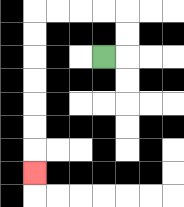{'start': '[4, 2]', 'end': '[1, 7]', 'path_directions': 'R,U,U,L,L,L,L,D,D,D,D,D,D,D', 'path_coordinates': '[[4, 2], [5, 2], [5, 1], [5, 0], [4, 0], [3, 0], [2, 0], [1, 0], [1, 1], [1, 2], [1, 3], [1, 4], [1, 5], [1, 6], [1, 7]]'}